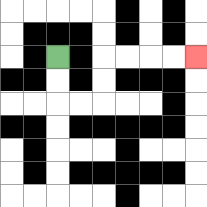{'start': '[2, 2]', 'end': '[8, 2]', 'path_directions': 'D,D,R,R,U,U,R,R,R,R', 'path_coordinates': '[[2, 2], [2, 3], [2, 4], [3, 4], [4, 4], [4, 3], [4, 2], [5, 2], [6, 2], [7, 2], [8, 2]]'}